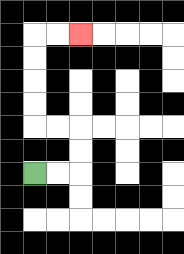{'start': '[1, 7]', 'end': '[3, 1]', 'path_directions': 'R,R,U,U,L,L,U,U,U,U,R,R', 'path_coordinates': '[[1, 7], [2, 7], [3, 7], [3, 6], [3, 5], [2, 5], [1, 5], [1, 4], [1, 3], [1, 2], [1, 1], [2, 1], [3, 1]]'}